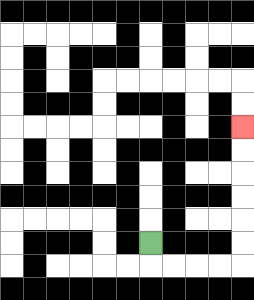{'start': '[6, 10]', 'end': '[10, 5]', 'path_directions': 'D,R,R,R,R,U,U,U,U,U,U', 'path_coordinates': '[[6, 10], [6, 11], [7, 11], [8, 11], [9, 11], [10, 11], [10, 10], [10, 9], [10, 8], [10, 7], [10, 6], [10, 5]]'}